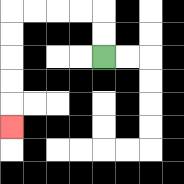{'start': '[4, 2]', 'end': '[0, 5]', 'path_directions': 'U,U,L,L,L,L,D,D,D,D,D', 'path_coordinates': '[[4, 2], [4, 1], [4, 0], [3, 0], [2, 0], [1, 0], [0, 0], [0, 1], [0, 2], [0, 3], [0, 4], [0, 5]]'}